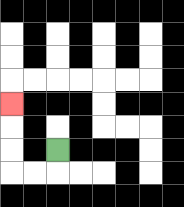{'start': '[2, 6]', 'end': '[0, 4]', 'path_directions': 'D,L,L,U,U,U', 'path_coordinates': '[[2, 6], [2, 7], [1, 7], [0, 7], [0, 6], [0, 5], [0, 4]]'}